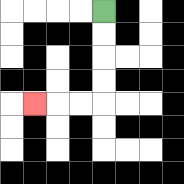{'start': '[4, 0]', 'end': '[1, 4]', 'path_directions': 'D,D,D,D,L,L,L', 'path_coordinates': '[[4, 0], [4, 1], [4, 2], [4, 3], [4, 4], [3, 4], [2, 4], [1, 4]]'}